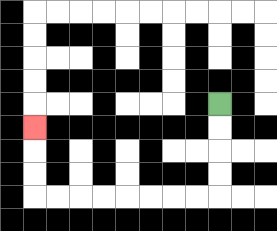{'start': '[9, 4]', 'end': '[1, 5]', 'path_directions': 'D,D,D,D,L,L,L,L,L,L,L,L,U,U,U', 'path_coordinates': '[[9, 4], [9, 5], [9, 6], [9, 7], [9, 8], [8, 8], [7, 8], [6, 8], [5, 8], [4, 8], [3, 8], [2, 8], [1, 8], [1, 7], [1, 6], [1, 5]]'}